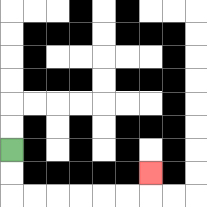{'start': '[0, 6]', 'end': '[6, 7]', 'path_directions': 'D,D,R,R,R,R,R,R,U', 'path_coordinates': '[[0, 6], [0, 7], [0, 8], [1, 8], [2, 8], [3, 8], [4, 8], [5, 8], [6, 8], [6, 7]]'}